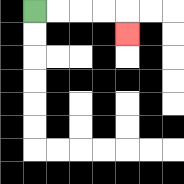{'start': '[1, 0]', 'end': '[5, 1]', 'path_directions': 'R,R,R,R,D', 'path_coordinates': '[[1, 0], [2, 0], [3, 0], [4, 0], [5, 0], [5, 1]]'}